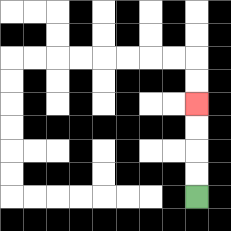{'start': '[8, 8]', 'end': '[8, 4]', 'path_directions': 'U,U,U,U', 'path_coordinates': '[[8, 8], [8, 7], [8, 6], [8, 5], [8, 4]]'}